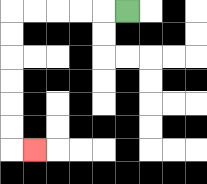{'start': '[5, 0]', 'end': '[1, 6]', 'path_directions': 'L,L,L,L,L,D,D,D,D,D,D,R', 'path_coordinates': '[[5, 0], [4, 0], [3, 0], [2, 0], [1, 0], [0, 0], [0, 1], [0, 2], [0, 3], [0, 4], [0, 5], [0, 6], [1, 6]]'}